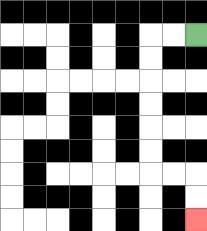{'start': '[8, 1]', 'end': '[8, 9]', 'path_directions': 'L,L,D,D,D,D,D,D,R,R,D,D', 'path_coordinates': '[[8, 1], [7, 1], [6, 1], [6, 2], [6, 3], [6, 4], [6, 5], [6, 6], [6, 7], [7, 7], [8, 7], [8, 8], [8, 9]]'}